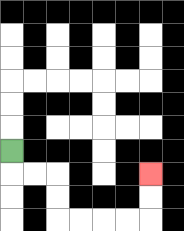{'start': '[0, 6]', 'end': '[6, 7]', 'path_directions': 'D,R,R,D,D,R,R,R,R,U,U', 'path_coordinates': '[[0, 6], [0, 7], [1, 7], [2, 7], [2, 8], [2, 9], [3, 9], [4, 9], [5, 9], [6, 9], [6, 8], [6, 7]]'}